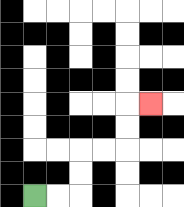{'start': '[1, 8]', 'end': '[6, 4]', 'path_directions': 'R,R,U,U,R,R,U,U,R', 'path_coordinates': '[[1, 8], [2, 8], [3, 8], [3, 7], [3, 6], [4, 6], [5, 6], [5, 5], [5, 4], [6, 4]]'}